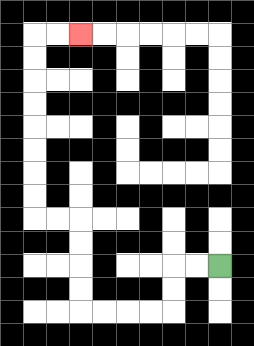{'start': '[9, 11]', 'end': '[3, 1]', 'path_directions': 'L,L,D,D,L,L,L,L,U,U,U,U,L,L,U,U,U,U,U,U,U,U,R,R', 'path_coordinates': '[[9, 11], [8, 11], [7, 11], [7, 12], [7, 13], [6, 13], [5, 13], [4, 13], [3, 13], [3, 12], [3, 11], [3, 10], [3, 9], [2, 9], [1, 9], [1, 8], [1, 7], [1, 6], [1, 5], [1, 4], [1, 3], [1, 2], [1, 1], [2, 1], [3, 1]]'}